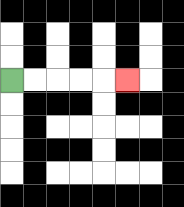{'start': '[0, 3]', 'end': '[5, 3]', 'path_directions': 'R,R,R,R,R', 'path_coordinates': '[[0, 3], [1, 3], [2, 3], [3, 3], [4, 3], [5, 3]]'}